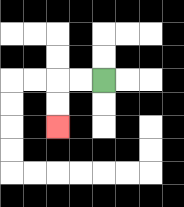{'start': '[4, 3]', 'end': '[2, 5]', 'path_directions': 'L,L,D,D', 'path_coordinates': '[[4, 3], [3, 3], [2, 3], [2, 4], [2, 5]]'}